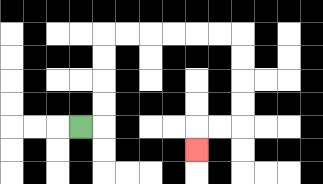{'start': '[3, 5]', 'end': '[8, 6]', 'path_directions': 'R,U,U,U,U,R,R,R,R,R,R,D,D,D,D,L,L,D', 'path_coordinates': '[[3, 5], [4, 5], [4, 4], [4, 3], [4, 2], [4, 1], [5, 1], [6, 1], [7, 1], [8, 1], [9, 1], [10, 1], [10, 2], [10, 3], [10, 4], [10, 5], [9, 5], [8, 5], [8, 6]]'}